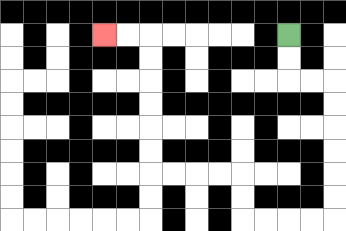{'start': '[12, 1]', 'end': '[4, 1]', 'path_directions': 'D,D,R,R,D,D,D,D,D,D,L,L,L,L,U,U,L,L,L,L,U,U,U,U,U,U,L,L', 'path_coordinates': '[[12, 1], [12, 2], [12, 3], [13, 3], [14, 3], [14, 4], [14, 5], [14, 6], [14, 7], [14, 8], [14, 9], [13, 9], [12, 9], [11, 9], [10, 9], [10, 8], [10, 7], [9, 7], [8, 7], [7, 7], [6, 7], [6, 6], [6, 5], [6, 4], [6, 3], [6, 2], [6, 1], [5, 1], [4, 1]]'}